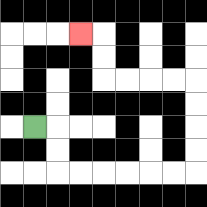{'start': '[1, 5]', 'end': '[3, 1]', 'path_directions': 'R,D,D,R,R,R,R,R,R,U,U,U,U,L,L,L,L,U,U,L', 'path_coordinates': '[[1, 5], [2, 5], [2, 6], [2, 7], [3, 7], [4, 7], [5, 7], [6, 7], [7, 7], [8, 7], [8, 6], [8, 5], [8, 4], [8, 3], [7, 3], [6, 3], [5, 3], [4, 3], [4, 2], [4, 1], [3, 1]]'}